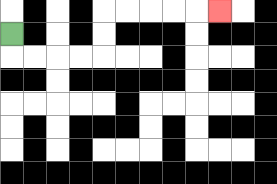{'start': '[0, 1]', 'end': '[9, 0]', 'path_directions': 'D,R,R,R,R,U,U,R,R,R,R,R', 'path_coordinates': '[[0, 1], [0, 2], [1, 2], [2, 2], [3, 2], [4, 2], [4, 1], [4, 0], [5, 0], [6, 0], [7, 0], [8, 0], [9, 0]]'}